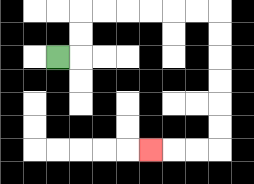{'start': '[2, 2]', 'end': '[6, 6]', 'path_directions': 'R,U,U,R,R,R,R,R,R,D,D,D,D,D,D,L,L,L', 'path_coordinates': '[[2, 2], [3, 2], [3, 1], [3, 0], [4, 0], [5, 0], [6, 0], [7, 0], [8, 0], [9, 0], [9, 1], [9, 2], [9, 3], [9, 4], [9, 5], [9, 6], [8, 6], [7, 6], [6, 6]]'}